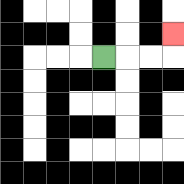{'start': '[4, 2]', 'end': '[7, 1]', 'path_directions': 'R,R,R,U', 'path_coordinates': '[[4, 2], [5, 2], [6, 2], [7, 2], [7, 1]]'}